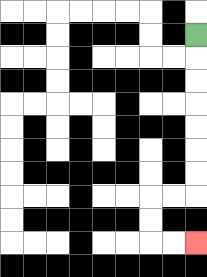{'start': '[8, 1]', 'end': '[8, 10]', 'path_directions': 'D,D,D,D,D,D,D,L,L,D,D,R,R', 'path_coordinates': '[[8, 1], [8, 2], [8, 3], [8, 4], [8, 5], [8, 6], [8, 7], [8, 8], [7, 8], [6, 8], [6, 9], [6, 10], [7, 10], [8, 10]]'}